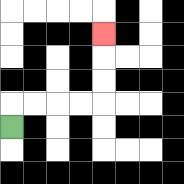{'start': '[0, 5]', 'end': '[4, 1]', 'path_directions': 'U,R,R,R,R,U,U,U', 'path_coordinates': '[[0, 5], [0, 4], [1, 4], [2, 4], [3, 4], [4, 4], [4, 3], [4, 2], [4, 1]]'}